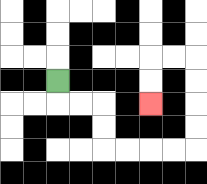{'start': '[2, 3]', 'end': '[6, 4]', 'path_directions': 'D,R,R,D,D,R,R,R,R,U,U,U,U,L,L,D,D', 'path_coordinates': '[[2, 3], [2, 4], [3, 4], [4, 4], [4, 5], [4, 6], [5, 6], [6, 6], [7, 6], [8, 6], [8, 5], [8, 4], [8, 3], [8, 2], [7, 2], [6, 2], [6, 3], [6, 4]]'}